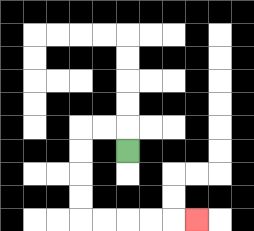{'start': '[5, 6]', 'end': '[8, 9]', 'path_directions': 'U,L,L,D,D,D,D,R,R,R,R,R', 'path_coordinates': '[[5, 6], [5, 5], [4, 5], [3, 5], [3, 6], [3, 7], [3, 8], [3, 9], [4, 9], [5, 9], [6, 9], [7, 9], [8, 9]]'}